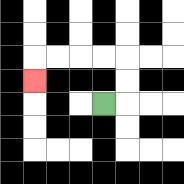{'start': '[4, 4]', 'end': '[1, 3]', 'path_directions': 'R,U,U,L,L,L,L,D', 'path_coordinates': '[[4, 4], [5, 4], [5, 3], [5, 2], [4, 2], [3, 2], [2, 2], [1, 2], [1, 3]]'}